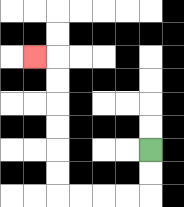{'start': '[6, 6]', 'end': '[1, 2]', 'path_directions': 'D,D,L,L,L,L,U,U,U,U,U,U,L', 'path_coordinates': '[[6, 6], [6, 7], [6, 8], [5, 8], [4, 8], [3, 8], [2, 8], [2, 7], [2, 6], [2, 5], [2, 4], [2, 3], [2, 2], [1, 2]]'}